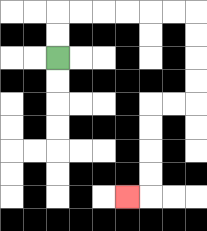{'start': '[2, 2]', 'end': '[5, 8]', 'path_directions': 'U,U,R,R,R,R,R,R,D,D,D,D,L,L,D,D,D,D,L', 'path_coordinates': '[[2, 2], [2, 1], [2, 0], [3, 0], [4, 0], [5, 0], [6, 0], [7, 0], [8, 0], [8, 1], [8, 2], [8, 3], [8, 4], [7, 4], [6, 4], [6, 5], [6, 6], [6, 7], [6, 8], [5, 8]]'}